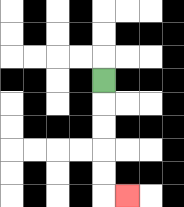{'start': '[4, 3]', 'end': '[5, 8]', 'path_directions': 'D,D,D,D,D,R', 'path_coordinates': '[[4, 3], [4, 4], [4, 5], [4, 6], [4, 7], [4, 8], [5, 8]]'}